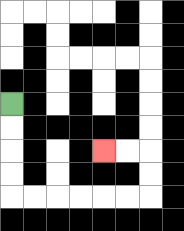{'start': '[0, 4]', 'end': '[4, 6]', 'path_directions': 'D,D,D,D,R,R,R,R,R,R,U,U,L,L', 'path_coordinates': '[[0, 4], [0, 5], [0, 6], [0, 7], [0, 8], [1, 8], [2, 8], [3, 8], [4, 8], [5, 8], [6, 8], [6, 7], [6, 6], [5, 6], [4, 6]]'}